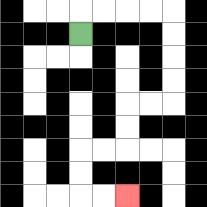{'start': '[3, 1]', 'end': '[5, 8]', 'path_directions': 'U,R,R,R,R,D,D,D,D,L,L,D,D,L,L,D,D,R,R', 'path_coordinates': '[[3, 1], [3, 0], [4, 0], [5, 0], [6, 0], [7, 0], [7, 1], [7, 2], [7, 3], [7, 4], [6, 4], [5, 4], [5, 5], [5, 6], [4, 6], [3, 6], [3, 7], [3, 8], [4, 8], [5, 8]]'}